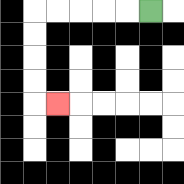{'start': '[6, 0]', 'end': '[2, 4]', 'path_directions': 'L,L,L,L,L,D,D,D,D,R', 'path_coordinates': '[[6, 0], [5, 0], [4, 0], [3, 0], [2, 0], [1, 0], [1, 1], [1, 2], [1, 3], [1, 4], [2, 4]]'}